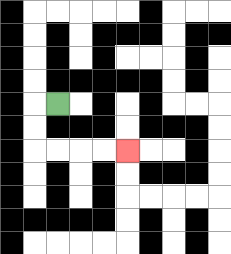{'start': '[2, 4]', 'end': '[5, 6]', 'path_directions': 'L,D,D,R,R,R,R', 'path_coordinates': '[[2, 4], [1, 4], [1, 5], [1, 6], [2, 6], [3, 6], [4, 6], [5, 6]]'}